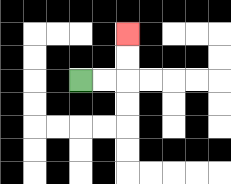{'start': '[3, 3]', 'end': '[5, 1]', 'path_directions': 'R,R,U,U', 'path_coordinates': '[[3, 3], [4, 3], [5, 3], [5, 2], [5, 1]]'}